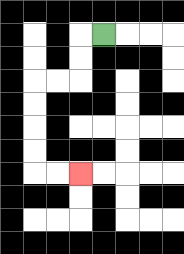{'start': '[4, 1]', 'end': '[3, 7]', 'path_directions': 'L,D,D,L,L,D,D,D,D,R,R', 'path_coordinates': '[[4, 1], [3, 1], [3, 2], [3, 3], [2, 3], [1, 3], [1, 4], [1, 5], [1, 6], [1, 7], [2, 7], [3, 7]]'}